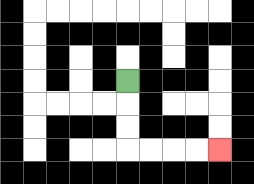{'start': '[5, 3]', 'end': '[9, 6]', 'path_directions': 'D,D,D,R,R,R,R', 'path_coordinates': '[[5, 3], [5, 4], [5, 5], [5, 6], [6, 6], [7, 6], [8, 6], [9, 6]]'}